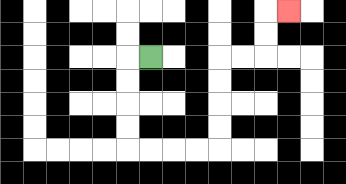{'start': '[6, 2]', 'end': '[12, 0]', 'path_directions': 'L,D,D,D,D,R,R,R,R,U,U,U,U,R,R,U,U,R', 'path_coordinates': '[[6, 2], [5, 2], [5, 3], [5, 4], [5, 5], [5, 6], [6, 6], [7, 6], [8, 6], [9, 6], [9, 5], [9, 4], [9, 3], [9, 2], [10, 2], [11, 2], [11, 1], [11, 0], [12, 0]]'}